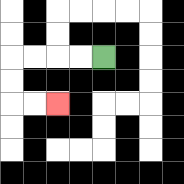{'start': '[4, 2]', 'end': '[2, 4]', 'path_directions': 'L,L,L,L,D,D,R,R', 'path_coordinates': '[[4, 2], [3, 2], [2, 2], [1, 2], [0, 2], [0, 3], [0, 4], [1, 4], [2, 4]]'}